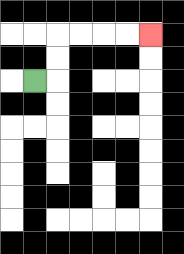{'start': '[1, 3]', 'end': '[6, 1]', 'path_directions': 'R,U,U,R,R,R,R', 'path_coordinates': '[[1, 3], [2, 3], [2, 2], [2, 1], [3, 1], [4, 1], [5, 1], [6, 1]]'}